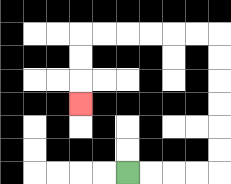{'start': '[5, 7]', 'end': '[3, 4]', 'path_directions': 'R,R,R,R,U,U,U,U,U,U,L,L,L,L,L,L,D,D,D', 'path_coordinates': '[[5, 7], [6, 7], [7, 7], [8, 7], [9, 7], [9, 6], [9, 5], [9, 4], [9, 3], [9, 2], [9, 1], [8, 1], [7, 1], [6, 1], [5, 1], [4, 1], [3, 1], [3, 2], [3, 3], [3, 4]]'}